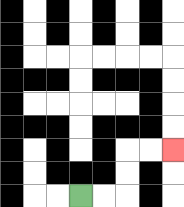{'start': '[3, 8]', 'end': '[7, 6]', 'path_directions': 'R,R,U,U,R,R', 'path_coordinates': '[[3, 8], [4, 8], [5, 8], [5, 7], [5, 6], [6, 6], [7, 6]]'}